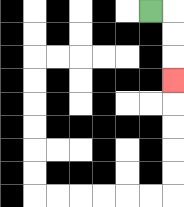{'start': '[6, 0]', 'end': '[7, 3]', 'path_directions': 'R,D,D,D', 'path_coordinates': '[[6, 0], [7, 0], [7, 1], [7, 2], [7, 3]]'}